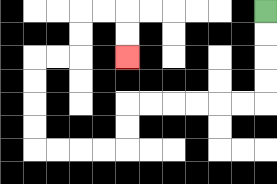{'start': '[11, 0]', 'end': '[5, 2]', 'path_directions': 'D,D,D,D,L,L,L,L,L,L,D,D,L,L,L,L,U,U,U,U,R,R,U,U,R,R,D,D', 'path_coordinates': '[[11, 0], [11, 1], [11, 2], [11, 3], [11, 4], [10, 4], [9, 4], [8, 4], [7, 4], [6, 4], [5, 4], [5, 5], [5, 6], [4, 6], [3, 6], [2, 6], [1, 6], [1, 5], [1, 4], [1, 3], [1, 2], [2, 2], [3, 2], [3, 1], [3, 0], [4, 0], [5, 0], [5, 1], [5, 2]]'}